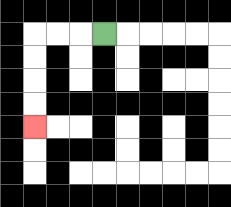{'start': '[4, 1]', 'end': '[1, 5]', 'path_directions': 'L,L,L,D,D,D,D', 'path_coordinates': '[[4, 1], [3, 1], [2, 1], [1, 1], [1, 2], [1, 3], [1, 4], [1, 5]]'}